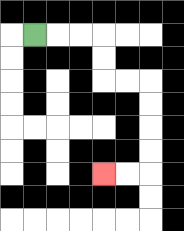{'start': '[1, 1]', 'end': '[4, 7]', 'path_directions': 'R,R,R,D,D,R,R,D,D,D,D,L,L', 'path_coordinates': '[[1, 1], [2, 1], [3, 1], [4, 1], [4, 2], [4, 3], [5, 3], [6, 3], [6, 4], [6, 5], [6, 6], [6, 7], [5, 7], [4, 7]]'}